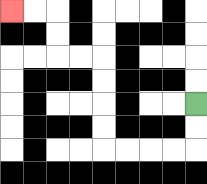{'start': '[8, 4]', 'end': '[0, 0]', 'path_directions': 'D,D,L,L,L,L,U,U,U,U,L,L,U,U,L,L', 'path_coordinates': '[[8, 4], [8, 5], [8, 6], [7, 6], [6, 6], [5, 6], [4, 6], [4, 5], [4, 4], [4, 3], [4, 2], [3, 2], [2, 2], [2, 1], [2, 0], [1, 0], [0, 0]]'}